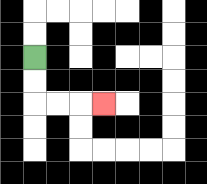{'start': '[1, 2]', 'end': '[4, 4]', 'path_directions': 'D,D,R,R,R', 'path_coordinates': '[[1, 2], [1, 3], [1, 4], [2, 4], [3, 4], [4, 4]]'}